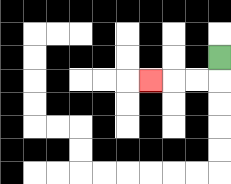{'start': '[9, 2]', 'end': '[6, 3]', 'path_directions': 'D,L,L,L', 'path_coordinates': '[[9, 2], [9, 3], [8, 3], [7, 3], [6, 3]]'}